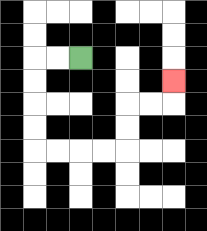{'start': '[3, 2]', 'end': '[7, 3]', 'path_directions': 'L,L,D,D,D,D,R,R,R,R,U,U,R,R,U', 'path_coordinates': '[[3, 2], [2, 2], [1, 2], [1, 3], [1, 4], [1, 5], [1, 6], [2, 6], [3, 6], [4, 6], [5, 6], [5, 5], [5, 4], [6, 4], [7, 4], [7, 3]]'}